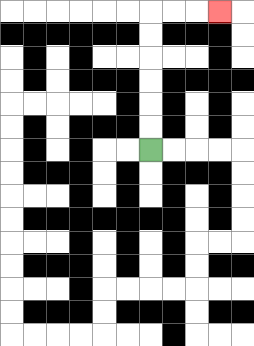{'start': '[6, 6]', 'end': '[9, 0]', 'path_directions': 'U,U,U,U,U,U,R,R,R', 'path_coordinates': '[[6, 6], [6, 5], [6, 4], [6, 3], [6, 2], [6, 1], [6, 0], [7, 0], [8, 0], [9, 0]]'}